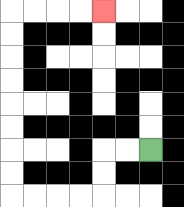{'start': '[6, 6]', 'end': '[4, 0]', 'path_directions': 'L,L,D,D,L,L,L,L,U,U,U,U,U,U,U,U,R,R,R,R', 'path_coordinates': '[[6, 6], [5, 6], [4, 6], [4, 7], [4, 8], [3, 8], [2, 8], [1, 8], [0, 8], [0, 7], [0, 6], [0, 5], [0, 4], [0, 3], [0, 2], [0, 1], [0, 0], [1, 0], [2, 0], [3, 0], [4, 0]]'}